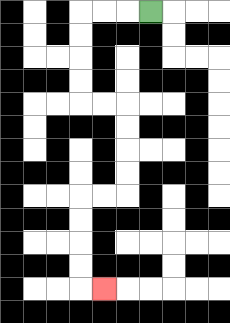{'start': '[6, 0]', 'end': '[4, 12]', 'path_directions': 'L,L,L,D,D,D,D,R,R,D,D,D,D,L,L,D,D,D,D,R', 'path_coordinates': '[[6, 0], [5, 0], [4, 0], [3, 0], [3, 1], [3, 2], [3, 3], [3, 4], [4, 4], [5, 4], [5, 5], [5, 6], [5, 7], [5, 8], [4, 8], [3, 8], [3, 9], [3, 10], [3, 11], [3, 12], [4, 12]]'}